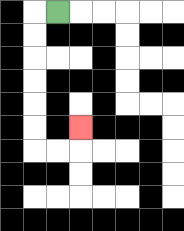{'start': '[2, 0]', 'end': '[3, 5]', 'path_directions': 'L,D,D,D,D,D,D,R,R,U', 'path_coordinates': '[[2, 0], [1, 0], [1, 1], [1, 2], [1, 3], [1, 4], [1, 5], [1, 6], [2, 6], [3, 6], [3, 5]]'}